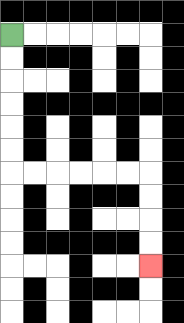{'start': '[0, 1]', 'end': '[6, 11]', 'path_directions': 'D,D,D,D,D,D,R,R,R,R,R,R,D,D,D,D', 'path_coordinates': '[[0, 1], [0, 2], [0, 3], [0, 4], [0, 5], [0, 6], [0, 7], [1, 7], [2, 7], [3, 7], [4, 7], [5, 7], [6, 7], [6, 8], [6, 9], [6, 10], [6, 11]]'}